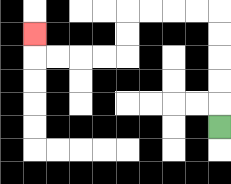{'start': '[9, 5]', 'end': '[1, 1]', 'path_directions': 'U,U,U,U,U,L,L,L,L,D,D,L,L,L,L,U', 'path_coordinates': '[[9, 5], [9, 4], [9, 3], [9, 2], [9, 1], [9, 0], [8, 0], [7, 0], [6, 0], [5, 0], [5, 1], [5, 2], [4, 2], [3, 2], [2, 2], [1, 2], [1, 1]]'}